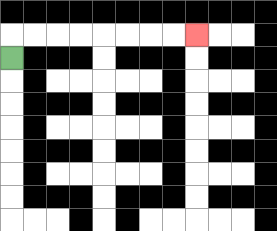{'start': '[0, 2]', 'end': '[8, 1]', 'path_directions': 'U,R,R,R,R,R,R,R,R', 'path_coordinates': '[[0, 2], [0, 1], [1, 1], [2, 1], [3, 1], [4, 1], [5, 1], [6, 1], [7, 1], [8, 1]]'}